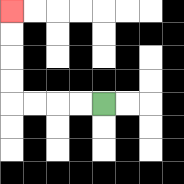{'start': '[4, 4]', 'end': '[0, 0]', 'path_directions': 'L,L,L,L,U,U,U,U', 'path_coordinates': '[[4, 4], [3, 4], [2, 4], [1, 4], [0, 4], [0, 3], [0, 2], [0, 1], [0, 0]]'}